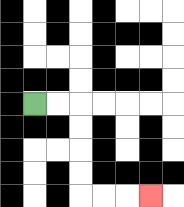{'start': '[1, 4]', 'end': '[6, 8]', 'path_directions': 'R,R,D,D,D,D,R,R,R', 'path_coordinates': '[[1, 4], [2, 4], [3, 4], [3, 5], [3, 6], [3, 7], [3, 8], [4, 8], [5, 8], [6, 8]]'}